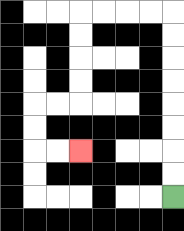{'start': '[7, 8]', 'end': '[3, 6]', 'path_directions': 'U,U,U,U,U,U,U,U,L,L,L,L,D,D,D,D,L,L,D,D,R,R', 'path_coordinates': '[[7, 8], [7, 7], [7, 6], [7, 5], [7, 4], [7, 3], [7, 2], [7, 1], [7, 0], [6, 0], [5, 0], [4, 0], [3, 0], [3, 1], [3, 2], [3, 3], [3, 4], [2, 4], [1, 4], [1, 5], [1, 6], [2, 6], [3, 6]]'}